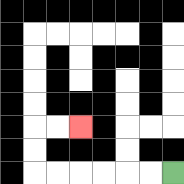{'start': '[7, 7]', 'end': '[3, 5]', 'path_directions': 'L,L,L,L,L,L,U,U,R,R', 'path_coordinates': '[[7, 7], [6, 7], [5, 7], [4, 7], [3, 7], [2, 7], [1, 7], [1, 6], [1, 5], [2, 5], [3, 5]]'}